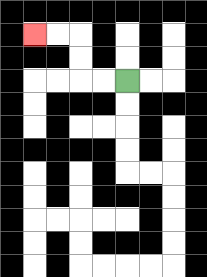{'start': '[5, 3]', 'end': '[1, 1]', 'path_directions': 'L,L,U,U,L,L', 'path_coordinates': '[[5, 3], [4, 3], [3, 3], [3, 2], [3, 1], [2, 1], [1, 1]]'}